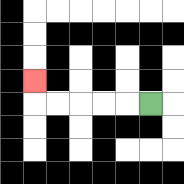{'start': '[6, 4]', 'end': '[1, 3]', 'path_directions': 'L,L,L,L,L,U', 'path_coordinates': '[[6, 4], [5, 4], [4, 4], [3, 4], [2, 4], [1, 4], [1, 3]]'}